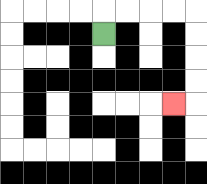{'start': '[4, 1]', 'end': '[7, 4]', 'path_directions': 'U,R,R,R,R,D,D,D,D,L', 'path_coordinates': '[[4, 1], [4, 0], [5, 0], [6, 0], [7, 0], [8, 0], [8, 1], [8, 2], [8, 3], [8, 4], [7, 4]]'}